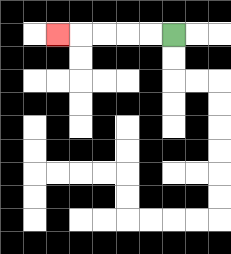{'start': '[7, 1]', 'end': '[2, 1]', 'path_directions': 'L,L,L,L,L', 'path_coordinates': '[[7, 1], [6, 1], [5, 1], [4, 1], [3, 1], [2, 1]]'}